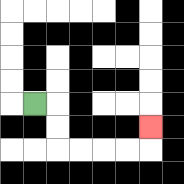{'start': '[1, 4]', 'end': '[6, 5]', 'path_directions': 'R,D,D,R,R,R,R,U', 'path_coordinates': '[[1, 4], [2, 4], [2, 5], [2, 6], [3, 6], [4, 6], [5, 6], [6, 6], [6, 5]]'}